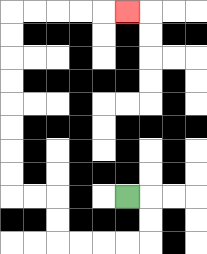{'start': '[5, 8]', 'end': '[5, 0]', 'path_directions': 'R,D,D,L,L,L,L,U,U,L,L,U,U,U,U,U,U,U,U,R,R,R,R,R', 'path_coordinates': '[[5, 8], [6, 8], [6, 9], [6, 10], [5, 10], [4, 10], [3, 10], [2, 10], [2, 9], [2, 8], [1, 8], [0, 8], [0, 7], [0, 6], [0, 5], [0, 4], [0, 3], [0, 2], [0, 1], [0, 0], [1, 0], [2, 0], [3, 0], [4, 0], [5, 0]]'}